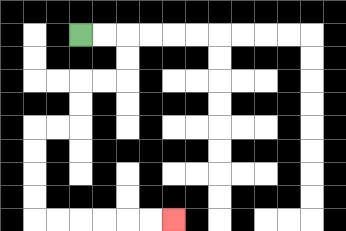{'start': '[3, 1]', 'end': '[7, 9]', 'path_directions': 'R,R,D,D,L,L,D,D,L,L,D,D,D,D,R,R,R,R,R,R', 'path_coordinates': '[[3, 1], [4, 1], [5, 1], [5, 2], [5, 3], [4, 3], [3, 3], [3, 4], [3, 5], [2, 5], [1, 5], [1, 6], [1, 7], [1, 8], [1, 9], [2, 9], [3, 9], [4, 9], [5, 9], [6, 9], [7, 9]]'}